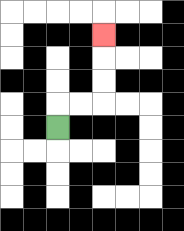{'start': '[2, 5]', 'end': '[4, 1]', 'path_directions': 'U,R,R,U,U,U', 'path_coordinates': '[[2, 5], [2, 4], [3, 4], [4, 4], [4, 3], [4, 2], [4, 1]]'}